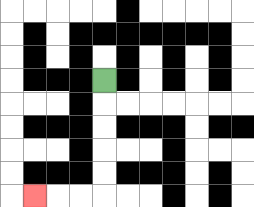{'start': '[4, 3]', 'end': '[1, 8]', 'path_directions': 'D,D,D,D,D,L,L,L', 'path_coordinates': '[[4, 3], [4, 4], [4, 5], [4, 6], [4, 7], [4, 8], [3, 8], [2, 8], [1, 8]]'}